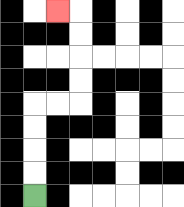{'start': '[1, 8]', 'end': '[2, 0]', 'path_directions': 'U,U,U,U,R,R,U,U,U,U,L', 'path_coordinates': '[[1, 8], [1, 7], [1, 6], [1, 5], [1, 4], [2, 4], [3, 4], [3, 3], [3, 2], [3, 1], [3, 0], [2, 0]]'}